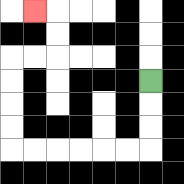{'start': '[6, 3]', 'end': '[1, 0]', 'path_directions': 'D,D,D,L,L,L,L,L,L,U,U,U,U,R,R,U,U,L', 'path_coordinates': '[[6, 3], [6, 4], [6, 5], [6, 6], [5, 6], [4, 6], [3, 6], [2, 6], [1, 6], [0, 6], [0, 5], [0, 4], [0, 3], [0, 2], [1, 2], [2, 2], [2, 1], [2, 0], [1, 0]]'}